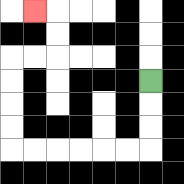{'start': '[6, 3]', 'end': '[1, 0]', 'path_directions': 'D,D,D,L,L,L,L,L,L,U,U,U,U,R,R,U,U,L', 'path_coordinates': '[[6, 3], [6, 4], [6, 5], [6, 6], [5, 6], [4, 6], [3, 6], [2, 6], [1, 6], [0, 6], [0, 5], [0, 4], [0, 3], [0, 2], [1, 2], [2, 2], [2, 1], [2, 0], [1, 0]]'}